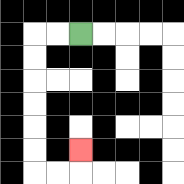{'start': '[3, 1]', 'end': '[3, 6]', 'path_directions': 'L,L,D,D,D,D,D,D,R,R,U', 'path_coordinates': '[[3, 1], [2, 1], [1, 1], [1, 2], [1, 3], [1, 4], [1, 5], [1, 6], [1, 7], [2, 7], [3, 7], [3, 6]]'}